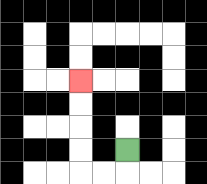{'start': '[5, 6]', 'end': '[3, 3]', 'path_directions': 'D,L,L,U,U,U,U', 'path_coordinates': '[[5, 6], [5, 7], [4, 7], [3, 7], [3, 6], [3, 5], [3, 4], [3, 3]]'}